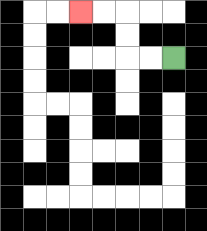{'start': '[7, 2]', 'end': '[3, 0]', 'path_directions': 'L,L,U,U,L,L', 'path_coordinates': '[[7, 2], [6, 2], [5, 2], [5, 1], [5, 0], [4, 0], [3, 0]]'}